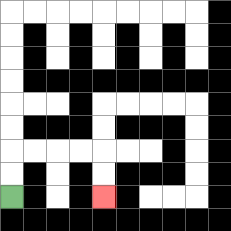{'start': '[0, 8]', 'end': '[4, 8]', 'path_directions': 'U,U,R,R,R,R,D,D', 'path_coordinates': '[[0, 8], [0, 7], [0, 6], [1, 6], [2, 6], [3, 6], [4, 6], [4, 7], [4, 8]]'}